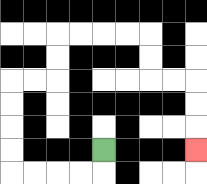{'start': '[4, 6]', 'end': '[8, 6]', 'path_directions': 'D,L,L,L,L,U,U,U,U,R,R,U,U,R,R,R,R,D,D,R,R,D,D,D', 'path_coordinates': '[[4, 6], [4, 7], [3, 7], [2, 7], [1, 7], [0, 7], [0, 6], [0, 5], [0, 4], [0, 3], [1, 3], [2, 3], [2, 2], [2, 1], [3, 1], [4, 1], [5, 1], [6, 1], [6, 2], [6, 3], [7, 3], [8, 3], [8, 4], [8, 5], [8, 6]]'}